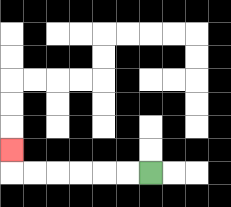{'start': '[6, 7]', 'end': '[0, 6]', 'path_directions': 'L,L,L,L,L,L,U', 'path_coordinates': '[[6, 7], [5, 7], [4, 7], [3, 7], [2, 7], [1, 7], [0, 7], [0, 6]]'}